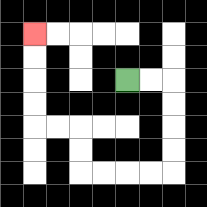{'start': '[5, 3]', 'end': '[1, 1]', 'path_directions': 'R,R,D,D,D,D,L,L,L,L,U,U,L,L,U,U,U,U', 'path_coordinates': '[[5, 3], [6, 3], [7, 3], [7, 4], [7, 5], [7, 6], [7, 7], [6, 7], [5, 7], [4, 7], [3, 7], [3, 6], [3, 5], [2, 5], [1, 5], [1, 4], [1, 3], [1, 2], [1, 1]]'}